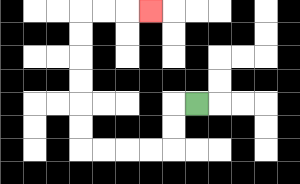{'start': '[8, 4]', 'end': '[6, 0]', 'path_directions': 'L,D,D,L,L,L,L,U,U,U,U,U,U,R,R,R', 'path_coordinates': '[[8, 4], [7, 4], [7, 5], [7, 6], [6, 6], [5, 6], [4, 6], [3, 6], [3, 5], [3, 4], [3, 3], [3, 2], [3, 1], [3, 0], [4, 0], [5, 0], [6, 0]]'}